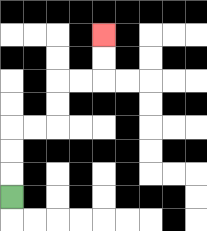{'start': '[0, 8]', 'end': '[4, 1]', 'path_directions': 'U,U,U,R,R,U,U,R,R,U,U', 'path_coordinates': '[[0, 8], [0, 7], [0, 6], [0, 5], [1, 5], [2, 5], [2, 4], [2, 3], [3, 3], [4, 3], [4, 2], [4, 1]]'}